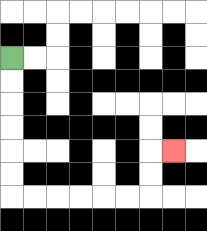{'start': '[0, 2]', 'end': '[7, 6]', 'path_directions': 'D,D,D,D,D,D,R,R,R,R,R,R,U,U,R', 'path_coordinates': '[[0, 2], [0, 3], [0, 4], [0, 5], [0, 6], [0, 7], [0, 8], [1, 8], [2, 8], [3, 8], [4, 8], [5, 8], [6, 8], [6, 7], [6, 6], [7, 6]]'}